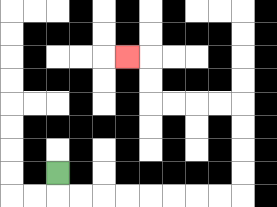{'start': '[2, 7]', 'end': '[5, 2]', 'path_directions': 'D,R,R,R,R,R,R,R,R,U,U,U,U,L,L,L,L,U,U,L', 'path_coordinates': '[[2, 7], [2, 8], [3, 8], [4, 8], [5, 8], [6, 8], [7, 8], [8, 8], [9, 8], [10, 8], [10, 7], [10, 6], [10, 5], [10, 4], [9, 4], [8, 4], [7, 4], [6, 4], [6, 3], [6, 2], [5, 2]]'}